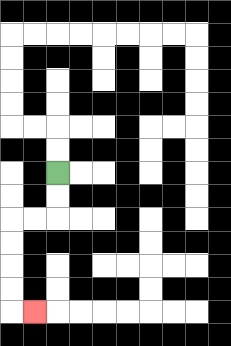{'start': '[2, 7]', 'end': '[1, 13]', 'path_directions': 'D,D,L,L,D,D,D,D,R', 'path_coordinates': '[[2, 7], [2, 8], [2, 9], [1, 9], [0, 9], [0, 10], [0, 11], [0, 12], [0, 13], [1, 13]]'}